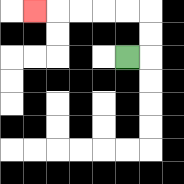{'start': '[5, 2]', 'end': '[1, 0]', 'path_directions': 'R,U,U,L,L,L,L,L', 'path_coordinates': '[[5, 2], [6, 2], [6, 1], [6, 0], [5, 0], [4, 0], [3, 0], [2, 0], [1, 0]]'}